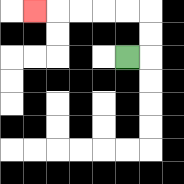{'start': '[5, 2]', 'end': '[1, 0]', 'path_directions': 'R,U,U,L,L,L,L,L', 'path_coordinates': '[[5, 2], [6, 2], [6, 1], [6, 0], [5, 0], [4, 0], [3, 0], [2, 0], [1, 0]]'}